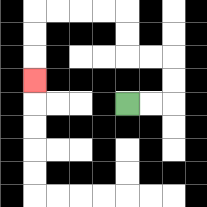{'start': '[5, 4]', 'end': '[1, 3]', 'path_directions': 'R,R,U,U,L,L,U,U,L,L,L,L,D,D,D', 'path_coordinates': '[[5, 4], [6, 4], [7, 4], [7, 3], [7, 2], [6, 2], [5, 2], [5, 1], [5, 0], [4, 0], [3, 0], [2, 0], [1, 0], [1, 1], [1, 2], [1, 3]]'}